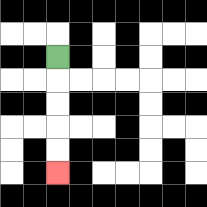{'start': '[2, 2]', 'end': '[2, 7]', 'path_directions': 'D,D,D,D,D', 'path_coordinates': '[[2, 2], [2, 3], [2, 4], [2, 5], [2, 6], [2, 7]]'}